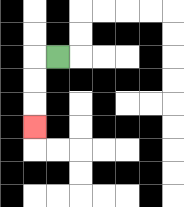{'start': '[2, 2]', 'end': '[1, 5]', 'path_directions': 'L,D,D,D', 'path_coordinates': '[[2, 2], [1, 2], [1, 3], [1, 4], [1, 5]]'}